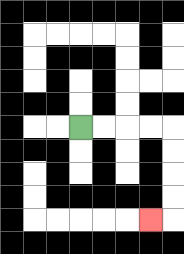{'start': '[3, 5]', 'end': '[6, 9]', 'path_directions': 'R,R,R,R,D,D,D,D,L', 'path_coordinates': '[[3, 5], [4, 5], [5, 5], [6, 5], [7, 5], [7, 6], [7, 7], [7, 8], [7, 9], [6, 9]]'}